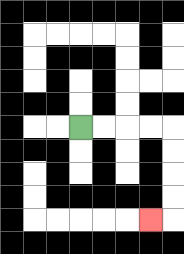{'start': '[3, 5]', 'end': '[6, 9]', 'path_directions': 'R,R,R,R,D,D,D,D,L', 'path_coordinates': '[[3, 5], [4, 5], [5, 5], [6, 5], [7, 5], [7, 6], [7, 7], [7, 8], [7, 9], [6, 9]]'}